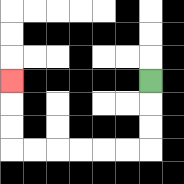{'start': '[6, 3]', 'end': '[0, 3]', 'path_directions': 'D,D,D,L,L,L,L,L,L,U,U,U', 'path_coordinates': '[[6, 3], [6, 4], [6, 5], [6, 6], [5, 6], [4, 6], [3, 6], [2, 6], [1, 6], [0, 6], [0, 5], [0, 4], [0, 3]]'}